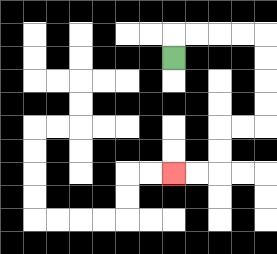{'start': '[7, 2]', 'end': '[7, 7]', 'path_directions': 'U,R,R,R,R,D,D,D,D,L,L,D,D,L,L', 'path_coordinates': '[[7, 2], [7, 1], [8, 1], [9, 1], [10, 1], [11, 1], [11, 2], [11, 3], [11, 4], [11, 5], [10, 5], [9, 5], [9, 6], [9, 7], [8, 7], [7, 7]]'}